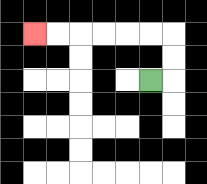{'start': '[6, 3]', 'end': '[1, 1]', 'path_directions': 'R,U,U,L,L,L,L,L,L', 'path_coordinates': '[[6, 3], [7, 3], [7, 2], [7, 1], [6, 1], [5, 1], [4, 1], [3, 1], [2, 1], [1, 1]]'}